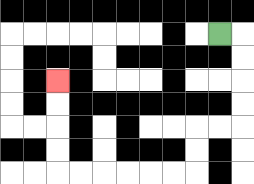{'start': '[9, 1]', 'end': '[2, 3]', 'path_directions': 'R,D,D,D,D,L,L,D,D,L,L,L,L,L,L,U,U,U,U', 'path_coordinates': '[[9, 1], [10, 1], [10, 2], [10, 3], [10, 4], [10, 5], [9, 5], [8, 5], [8, 6], [8, 7], [7, 7], [6, 7], [5, 7], [4, 7], [3, 7], [2, 7], [2, 6], [2, 5], [2, 4], [2, 3]]'}